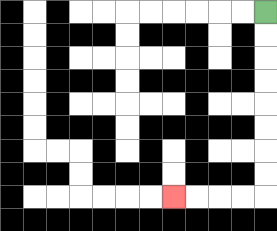{'start': '[11, 0]', 'end': '[7, 8]', 'path_directions': 'D,D,D,D,D,D,D,D,L,L,L,L', 'path_coordinates': '[[11, 0], [11, 1], [11, 2], [11, 3], [11, 4], [11, 5], [11, 6], [11, 7], [11, 8], [10, 8], [9, 8], [8, 8], [7, 8]]'}